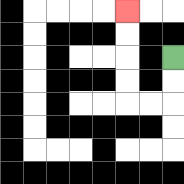{'start': '[7, 2]', 'end': '[5, 0]', 'path_directions': 'D,D,L,L,U,U,U,U', 'path_coordinates': '[[7, 2], [7, 3], [7, 4], [6, 4], [5, 4], [5, 3], [5, 2], [5, 1], [5, 0]]'}